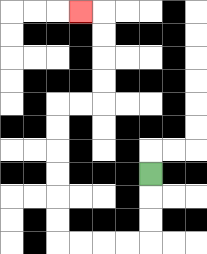{'start': '[6, 7]', 'end': '[3, 0]', 'path_directions': 'D,D,D,L,L,L,L,U,U,U,U,U,U,R,R,U,U,U,U,L', 'path_coordinates': '[[6, 7], [6, 8], [6, 9], [6, 10], [5, 10], [4, 10], [3, 10], [2, 10], [2, 9], [2, 8], [2, 7], [2, 6], [2, 5], [2, 4], [3, 4], [4, 4], [4, 3], [4, 2], [4, 1], [4, 0], [3, 0]]'}